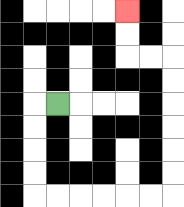{'start': '[2, 4]', 'end': '[5, 0]', 'path_directions': 'L,D,D,D,D,R,R,R,R,R,R,U,U,U,U,U,U,L,L,U,U', 'path_coordinates': '[[2, 4], [1, 4], [1, 5], [1, 6], [1, 7], [1, 8], [2, 8], [3, 8], [4, 8], [5, 8], [6, 8], [7, 8], [7, 7], [7, 6], [7, 5], [7, 4], [7, 3], [7, 2], [6, 2], [5, 2], [5, 1], [5, 0]]'}